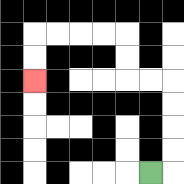{'start': '[6, 7]', 'end': '[1, 3]', 'path_directions': 'R,U,U,U,U,L,L,U,U,L,L,L,L,D,D', 'path_coordinates': '[[6, 7], [7, 7], [7, 6], [7, 5], [7, 4], [7, 3], [6, 3], [5, 3], [5, 2], [5, 1], [4, 1], [3, 1], [2, 1], [1, 1], [1, 2], [1, 3]]'}